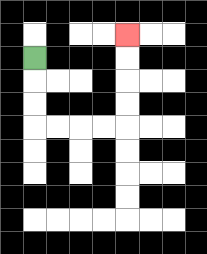{'start': '[1, 2]', 'end': '[5, 1]', 'path_directions': 'D,D,D,R,R,R,R,U,U,U,U', 'path_coordinates': '[[1, 2], [1, 3], [1, 4], [1, 5], [2, 5], [3, 5], [4, 5], [5, 5], [5, 4], [5, 3], [5, 2], [5, 1]]'}